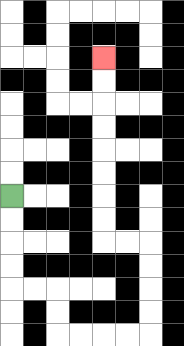{'start': '[0, 8]', 'end': '[4, 2]', 'path_directions': 'D,D,D,D,R,R,D,D,R,R,R,R,U,U,U,U,L,L,U,U,U,U,U,U,U,U', 'path_coordinates': '[[0, 8], [0, 9], [0, 10], [0, 11], [0, 12], [1, 12], [2, 12], [2, 13], [2, 14], [3, 14], [4, 14], [5, 14], [6, 14], [6, 13], [6, 12], [6, 11], [6, 10], [5, 10], [4, 10], [4, 9], [4, 8], [4, 7], [4, 6], [4, 5], [4, 4], [4, 3], [4, 2]]'}